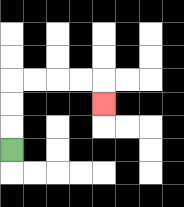{'start': '[0, 6]', 'end': '[4, 4]', 'path_directions': 'U,U,U,R,R,R,R,D', 'path_coordinates': '[[0, 6], [0, 5], [0, 4], [0, 3], [1, 3], [2, 3], [3, 3], [4, 3], [4, 4]]'}